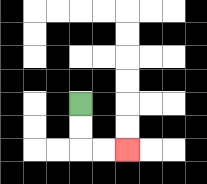{'start': '[3, 4]', 'end': '[5, 6]', 'path_directions': 'D,D,R,R', 'path_coordinates': '[[3, 4], [3, 5], [3, 6], [4, 6], [5, 6]]'}